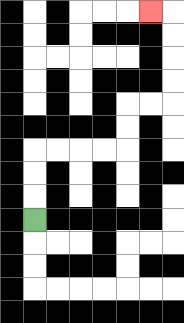{'start': '[1, 9]', 'end': '[6, 0]', 'path_directions': 'U,U,U,R,R,R,R,U,U,R,R,U,U,U,U,L', 'path_coordinates': '[[1, 9], [1, 8], [1, 7], [1, 6], [2, 6], [3, 6], [4, 6], [5, 6], [5, 5], [5, 4], [6, 4], [7, 4], [7, 3], [7, 2], [7, 1], [7, 0], [6, 0]]'}